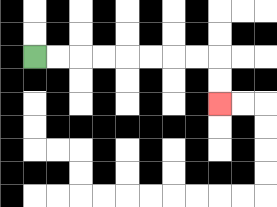{'start': '[1, 2]', 'end': '[9, 4]', 'path_directions': 'R,R,R,R,R,R,R,R,D,D', 'path_coordinates': '[[1, 2], [2, 2], [3, 2], [4, 2], [5, 2], [6, 2], [7, 2], [8, 2], [9, 2], [9, 3], [9, 4]]'}